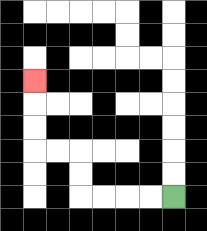{'start': '[7, 8]', 'end': '[1, 3]', 'path_directions': 'L,L,L,L,U,U,L,L,U,U,U', 'path_coordinates': '[[7, 8], [6, 8], [5, 8], [4, 8], [3, 8], [3, 7], [3, 6], [2, 6], [1, 6], [1, 5], [1, 4], [1, 3]]'}